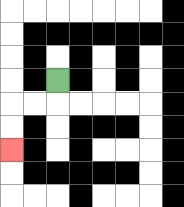{'start': '[2, 3]', 'end': '[0, 6]', 'path_directions': 'D,L,L,D,D', 'path_coordinates': '[[2, 3], [2, 4], [1, 4], [0, 4], [0, 5], [0, 6]]'}